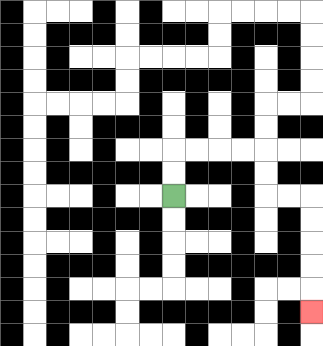{'start': '[7, 8]', 'end': '[13, 13]', 'path_directions': 'U,U,R,R,R,R,D,D,R,R,D,D,D,D,D', 'path_coordinates': '[[7, 8], [7, 7], [7, 6], [8, 6], [9, 6], [10, 6], [11, 6], [11, 7], [11, 8], [12, 8], [13, 8], [13, 9], [13, 10], [13, 11], [13, 12], [13, 13]]'}